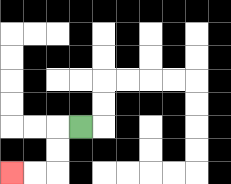{'start': '[3, 5]', 'end': '[0, 7]', 'path_directions': 'L,D,D,L,L', 'path_coordinates': '[[3, 5], [2, 5], [2, 6], [2, 7], [1, 7], [0, 7]]'}